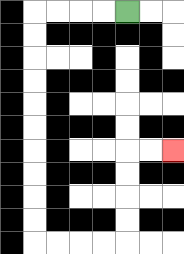{'start': '[5, 0]', 'end': '[7, 6]', 'path_directions': 'L,L,L,L,D,D,D,D,D,D,D,D,D,D,R,R,R,R,U,U,U,U,R,R', 'path_coordinates': '[[5, 0], [4, 0], [3, 0], [2, 0], [1, 0], [1, 1], [1, 2], [1, 3], [1, 4], [1, 5], [1, 6], [1, 7], [1, 8], [1, 9], [1, 10], [2, 10], [3, 10], [4, 10], [5, 10], [5, 9], [5, 8], [5, 7], [5, 6], [6, 6], [7, 6]]'}